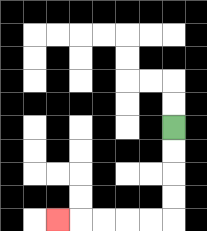{'start': '[7, 5]', 'end': '[2, 9]', 'path_directions': 'D,D,D,D,L,L,L,L,L', 'path_coordinates': '[[7, 5], [7, 6], [7, 7], [7, 8], [7, 9], [6, 9], [5, 9], [4, 9], [3, 9], [2, 9]]'}